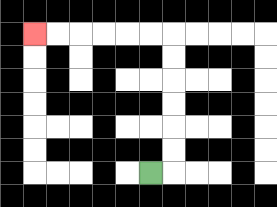{'start': '[6, 7]', 'end': '[1, 1]', 'path_directions': 'R,U,U,U,U,U,U,L,L,L,L,L,L', 'path_coordinates': '[[6, 7], [7, 7], [7, 6], [7, 5], [7, 4], [7, 3], [7, 2], [7, 1], [6, 1], [5, 1], [4, 1], [3, 1], [2, 1], [1, 1]]'}